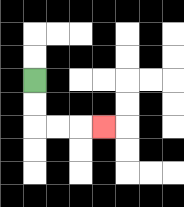{'start': '[1, 3]', 'end': '[4, 5]', 'path_directions': 'D,D,R,R,R', 'path_coordinates': '[[1, 3], [1, 4], [1, 5], [2, 5], [3, 5], [4, 5]]'}